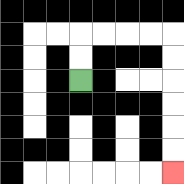{'start': '[3, 3]', 'end': '[7, 7]', 'path_directions': 'U,U,R,R,R,R,D,D,D,D,D,D', 'path_coordinates': '[[3, 3], [3, 2], [3, 1], [4, 1], [5, 1], [6, 1], [7, 1], [7, 2], [7, 3], [7, 4], [7, 5], [7, 6], [7, 7]]'}